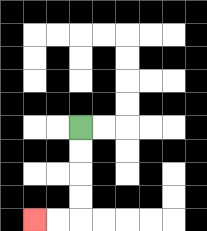{'start': '[3, 5]', 'end': '[1, 9]', 'path_directions': 'D,D,D,D,L,L', 'path_coordinates': '[[3, 5], [3, 6], [3, 7], [3, 8], [3, 9], [2, 9], [1, 9]]'}